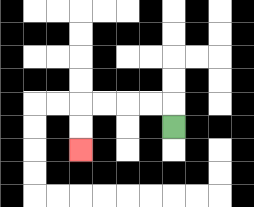{'start': '[7, 5]', 'end': '[3, 6]', 'path_directions': 'U,L,L,L,L,D,D', 'path_coordinates': '[[7, 5], [7, 4], [6, 4], [5, 4], [4, 4], [3, 4], [3, 5], [3, 6]]'}